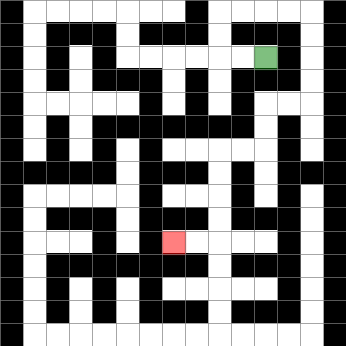{'start': '[11, 2]', 'end': '[7, 10]', 'path_directions': 'L,L,U,U,R,R,R,R,D,D,D,D,L,L,D,D,L,L,D,D,D,D,L,L', 'path_coordinates': '[[11, 2], [10, 2], [9, 2], [9, 1], [9, 0], [10, 0], [11, 0], [12, 0], [13, 0], [13, 1], [13, 2], [13, 3], [13, 4], [12, 4], [11, 4], [11, 5], [11, 6], [10, 6], [9, 6], [9, 7], [9, 8], [9, 9], [9, 10], [8, 10], [7, 10]]'}